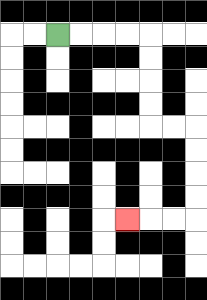{'start': '[2, 1]', 'end': '[5, 9]', 'path_directions': 'R,R,R,R,D,D,D,D,R,R,D,D,D,D,L,L,L', 'path_coordinates': '[[2, 1], [3, 1], [4, 1], [5, 1], [6, 1], [6, 2], [6, 3], [6, 4], [6, 5], [7, 5], [8, 5], [8, 6], [8, 7], [8, 8], [8, 9], [7, 9], [6, 9], [5, 9]]'}